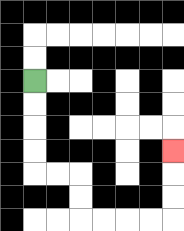{'start': '[1, 3]', 'end': '[7, 6]', 'path_directions': 'D,D,D,D,R,R,D,D,R,R,R,R,U,U,U', 'path_coordinates': '[[1, 3], [1, 4], [1, 5], [1, 6], [1, 7], [2, 7], [3, 7], [3, 8], [3, 9], [4, 9], [5, 9], [6, 9], [7, 9], [7, 8], [7, 7], [7, 6]]'}